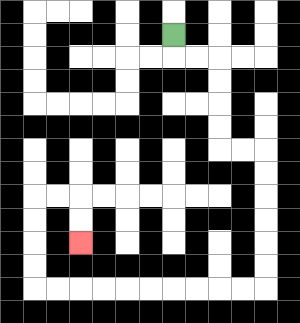{'start': '[7, 1]', 'end': '[3, 10]', 'path_directions': 'D,R,R,D,D,D,D,R,R,D,D,D,D,D,D,L,L,L,L,L,L,L,L,L,L,U,U,U,U,R,R,D,D', 'path_coordinates': '[[7, 1], [7, 2], [8, 2], [9, 2], [9, 3], [9, 4], [9, 5], [9, 6], [10, 6], [11, 6], [11, 7], [11, 8], [11, 9], [11, 10], [11, 11], [11, 12], [10, 12], [9, 12], [8, 12], [7, 12], [6, 12], [5, 12], [4, 12], [3, 12], [2, 12], [1, 12], [1, 11], [1, 10], [1, 9], [1, 8], [2, 8], [3, 8], [3, 9], [3, 10]]'}